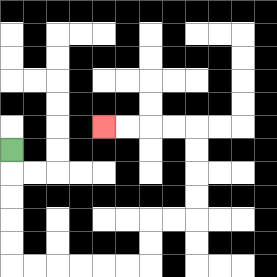{'start': '[0, 6]', 'end': '[4, 5]', 'path_directions': 'D,D,D,D,D,R,R,R,R,R,R,U,U,R,R,U,U,U,U,L,L,L,L', 'path_coordinates': '[[0, 6], [0, 7], [0, 8], [0, 9], [0, 10], [0, 11], [1, 11], [2, 11], [3, 11], [4, 11], [5, 11], [6, 11], [6, 10], [6, 9], [7, 9], [8, 9], [8, 8], [8, 7], [8, 6], [8, 5], [7, 5], [6, 5], [5, 5], [4, 5]]'}